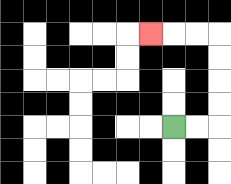{'start': '[7, 5]', 'end': '[6, 1]', 'path_directions': 'R,R,U,U,U,U,L,L,L', 'path_coordinates': '[[7, 5], [8, 5], [9, 5], [9, 4], [9, 3], [9, 2], [9, 1], [8, 1], [7, 1], [6, 1]]'}